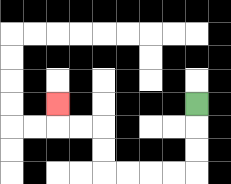{'start': '[8, 4]', 'end': '[2, 4]', 'path_directions': 'D,D,D,L,L,L,L,U,U,L,L,U', 'path_coordinates': '[[8, 4], [8, 5], [8, 6], [8, 7], [7, 7], [6, 7], [5, 7], [4, 7], [4, 6], [4, 5], [3, 5], [2, 5], [2, 4]]'}